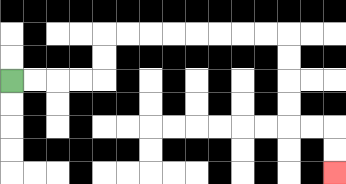{'start': '[0, 3]', 'end': '[14, 7]', 'path_directions': 'R,R,R,R,U,U,R,R,R,R,R,R,R,R,D,D,D,D,R,R,D,D', 'path_coordinates': '[[0, 3], [1, 3], [2, 3], [3, 3], [4, 3], [4, 2], [4, 1], [5, 1], [6, 1], [7, 1], [8, 1], [9, 1], [10, 1], [11, 1], [12, 1], [12, 2], [12, 3], [12, 4], [12, 5], [13, 5], [14, 5], [14, 6], [14, 7]]'}